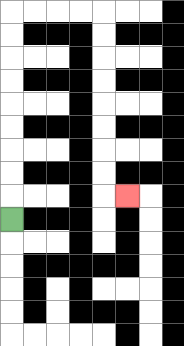{'start': '[0, 9]', 'end': '[5, 8]', 'path_directions': 'U,U,U,U,U,U,U,U,U,R,R,R,R,D,D,D,D,D,D,D,D,R', 'path_coordinates': '[[0, 9], [0, 8], [0, 7], [0, 6], [0, 5], [0, 4], [0, 3], [0, 2], [0, 1], [0, 0], [1, 0], [2, 0], [3, 0], [4, 0], [4, 1], [4, 2], [4, 3], [4, 4], [4, 5], [4, 6], [4, 7], [4, 8], [5, 8]]'}